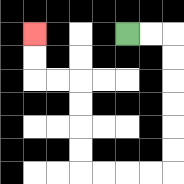{'start': '[5, 1]', 'end': '[1, 1]', 'path_directions': 'R,R,D,D,D,D,D,D,L,L,L,L,U,U,U,U,L,L,U,U', 'path_coordinates': '[[5, 1], [6, 1], [7, 1], [7, 2], [7, 3], [7, 4], [7, 5], [7, 6], [7, 7], [6, 7], [5, 7], [4, 7], [3, 7], [3, 6], [3, 5], [3, 4], [3, 3], [2, 3], [1, 3], [1, 2], [1, 1]]'}